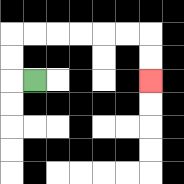{'start': '[1, 3]', 'end': '[6, 3]', 'path_directions': 'L,U,U,R,R,R,R,R,R,D,D', 'path_coordinates': '[[1, 3], [0, 3], [0, 2], [0, 1], [1, 1], [2, 1], [3, 1], [4, 1], [5, 1], [6, 1], [6, 2], [6, 3]]'}